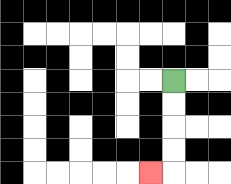{'start': '[7, 3]', 'end': '[6, 7]', 'path_directions': 'D,D,D,D,L', 'path_coordinates': '[[7, 3], [7, 4], [7, 5], [7, 6], [7, 7], [6, 7]]'}